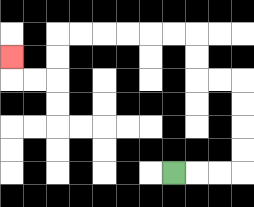{'start': '[7, 7]', 'end': '[0, 2]', 'path_directions': 'R,R,R,U,U,U,U,L,L,U,U,L,L,L,L,L,L,D,D,L,L,U', 'path_coordinates': '[[7, 7], [8, 7], [9, 7], [10, 7], [10, 6], [10, 5], [10, 4], [10, 3], [9, 3], [8, 3], [8, 2], [8, 1], [7, 1], [6, 1], [5, 1], [4, 1], [3, 1], [2, 1], [2, 2], [2, 3], [1, 3], [0, 3], [0, 2]]'}